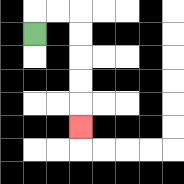{'start': '[1, 1]', 'end': '[3, 5]', 'path_directions': 'U,R,R,D,D,D,D,D', 'path_coordinates': '[[1, 1], [1, 0], [2, 0], [3, 0], [3, 1], [3, 2], [3, 3], [3, 4], [3, 5]]'}